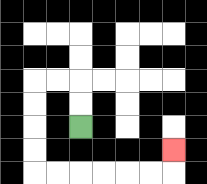{'start': '[3, 5]', 'end': '[7, 6]', 'path_directions': 'U,U,L,L,D,D,D,D,R,R,R,R,R,R,U', 'path_coordinates': '[[3, 5], [3, 4], [3, 3], [2, 3], [1, 3], [1, 4], [1, 5], [1, 6], [1, 7], [2, 7], [3, 7], [4, 7], [5, 7], [6, 7], [7, 7], [7, 6]]'}